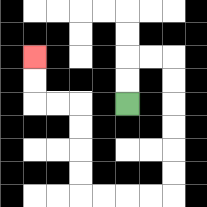{'start': '[5, 4]', 'end': '[1, 2]', 'path_directions': 'U,U,R,R,D,D,D,D,D,D,L,L,L,L,U,U,U,U,L,L,U,U', 'path_coordinates': '[[5, 4], [5, 3], [5, 2], [6, 2], [7, 2], [7, 3], [7, 4], [7, 5], [7, 6], [7, 7], [7, 8], [6, 8], [5, 8], [4, 8], [3, 8], [3, 7], [3, 6], [3, 5], [3, 4], [2, 4], [1, 4], [1, 3], [1, 2]]'}